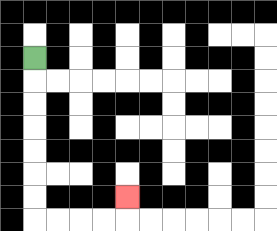{'start': '[1, 2]', 'end': '[5, 8]', 'path_directions': 'D,D,D,D,D,D,D,R,R,R,R,U', 'path_coordinates': '[[1, 2], [1, 3], [1, 4], [1, 5], [1, 6], [1, 7], [1, 8], [1, 9], [2, 9], [3, 9], [4, 9], [5, 9], [5, 8]]'}